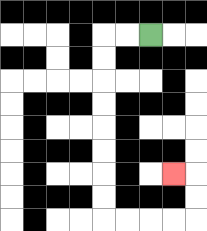{'start': '[6, 1]', 'end': '[7, 7]', 'path_directions': 'L,L,D,D,D,D,D,D,D,D,R,R,R,R,U,U,L', 'path_coordinates': '[[6, 1], [5, 1], [4, 1], [4, 2], [4, 3], [4, 4], [4, 5], [4, 6], [4, 7], [4, 8], [4, 9], [5, 9], [6, 9], [7, 9], [8, 9], [8, 8], [8, 7], [7, 7]]'}